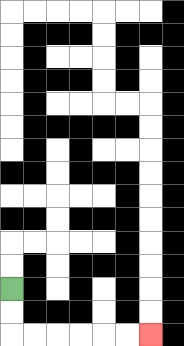{'start': '[0, 12]', 'end': '[6, 14]', 'path_directions': 'D,D,R,R,R,R,R,R', 'path_coordinates': '[[0, 12], [0, 13], [0, 14], [1, 14], [2, 14], [3, 14], [4, 14], [5, 14], [6, 14]]'}